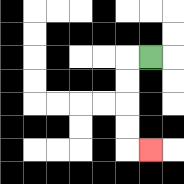{'start': '[6, 2]', 'end': '[6, 6]', 'path_directions': 'L,D,D,D,D,R', 'path_coordinates': '[[6, 2], [5, 2], [5, 3], [5, 4], [5, 5], [5, 6], [6, 6]]'}